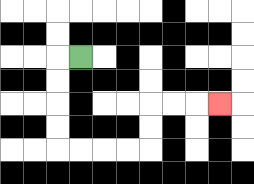{'start': '[3, 2]', 'end': '[9, 4]', 'path_directions': 'L,D,D,D,D,R,R,R,R,U,U,R,R,R', 'path_coordinates': '[[3, 2], [2, 2], [2, 3], [2, 4], [2, 5], [2, 6], [3, 6], [4, 6], [5, 6], [6, 6], [6, 5], [6, 4], [7, 4], [8, 4], [9, 4]]'}